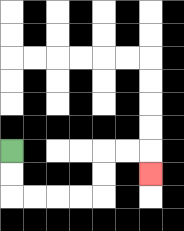{'start': '[0, 6]', 'end': '[6, 7]', 'path_directions': 'D,D,R,R,R,R,U,U,R,R,D', 'path_coordinates': '[[0, 6], [0, 7], [0, 8], [1, 8], [2, 8], [3, 8], [4, 8], [4, 7], [4, 6], [5, 6], [6, 6], [6, 7]]'}